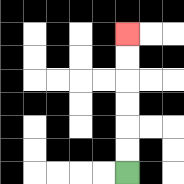{'start': '[5, 7]', 'end': '[5, 1]', 'path_directions': 'U,U,U,U,U,U', 'path_coordinates': '[[5, 7], [5, 6], [5, 5], [5, 4], [5, 3], [5, 2], [5, 1]]'}